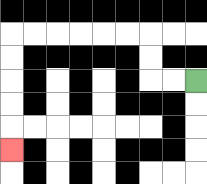{'start': '[8, 3]', 'end': '[0, 6]', 'path_directions': 'L,L,U,U,L,L,L,L,L,L,D,D,D,D,D', 'path_coordinates': '[[8, 3], [7, 3], [6, 3], [6, 2], [6, 1], [5, 1], [4, 1], [3, 1], [2, 1], [1, 1], [0, 1], [0, 2], [0, 3], [0, 4], [0, 5], [0, 6]]'}